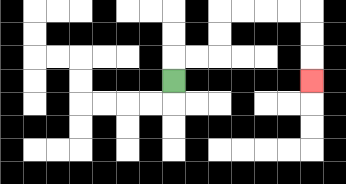{'start': '[7, 3]', 'end': '[13, 3]', 'path_directions': 'U,R,R,U,U,R,R,R,R,D,D,D', 'path_coordinates': '[[7, 3], [7, 2], [8, 2], [9, 2], [9, 1], [9, 0], [10, 0], [11, 0], [12, 0], [13, 0], [13, 1], [13, 2], [13, 3]]'}